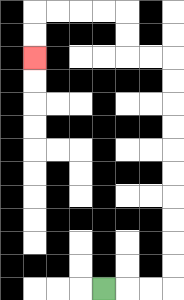{'start': '[4, 12]', 'end': '[1, 2]', 'path_directions': 'R,R,R,U,U,U,U,U,U,U,U,U,U,L,L,U,U,L,L,L,L,D,D', 'path_coordinates': '[[4, 12], [5, 12], [6, 12], [7, 12], [7, 11], [7, 10], [7, 9], [7, 8], [7, 7], [7, 6], [7, 5], [7, 4], [7, 3], [7, 2], [6, 2], [5, 2], [5, 1], [5, 0], [4, 0], [3, 0], [2, 0], [1, 0], [1, 1], [1, 2]]'}